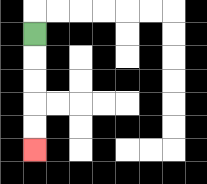{'start': '[1, 1]', 'end': '[1, 6]', 'path_directions': 'D,D,D,D,D', 'path_coordinates': '[[1, 1], [1, 2], [1, 3], [1, 4], [1, 5], [1, 6]]'}